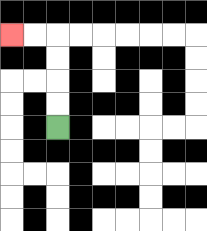{'start': '[2, 5]', 'end': '[0, 1]', 'path_directions': 'U,U,U,U,L,L', 'path_coordinates': '[[2, 5], [2, 4], [2, 3], [2, 2], [2, 1], [1, 1], [0, 1]]'}